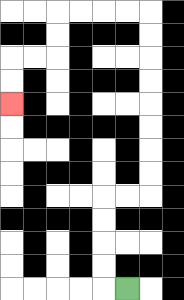{'start': '[5, 12]', 'end': '[0, 4]', 'path_directions': 'L,U,U,U,U,R,R,U,U,U,U,U,U,U,U,L,L,L,L,D,D,L,L,D,D', 'path_coordinates': '[[5, 12], [4, 12], [4, 11], [4, 10], [4, 9], [4, 8], [5, 8], [6, 8], [6, 7], [6, 6], [6, 5], [6, 4], [6, 3], [6, 2], [6, 1], [6, 0], [5, 0], [4, 0], [3, 0], [2, 0], [2, 1], [2, 2], [1, 2], [0, 2], [0, 3], [0, 4]]'}